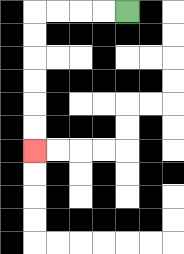{'start': '[5, 0]', 'end': '[1, 6]', 'path_directions': 'L,L,L,L,D,D,D,D,D,D', 'path_coordinates': '[[5, 0], [4, 0], [3, 0], [2, 0], [1, 0], [1, 1], [1, 2], [1, 3], [1, 4], [1, 5], [1, 6]]'}